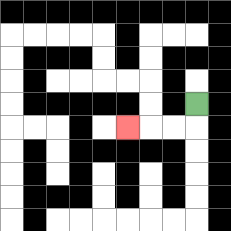{'start': '[8, 4]', 'end': '[5, 5]', 'path_directions': 'D,L,L,L', 'path_coordinates': '[[8, 4], [8, 5], [7, 5], [6, 5], [5, 5]]'}